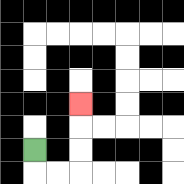{'start': '[1, 6]', 'end': '[3, 4]', 'path_directions': 'D,R,R,U,U,U', 'path_coordinates': '[[1, 6], [1, 7], [2, 7], [3, 7], [3, 6], [3, 5], [3, 4]]'}